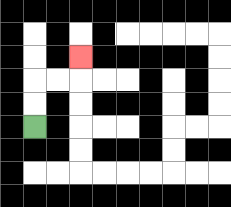{'start': '[1, 5]', 'end': '[3, 2]', 'path_directions': 'U,U,R,R,U', 'path_coordinates': '[[1, 5], [1, 4], [1, 3], [2, 3], [3, 3], [3, 2]]'}